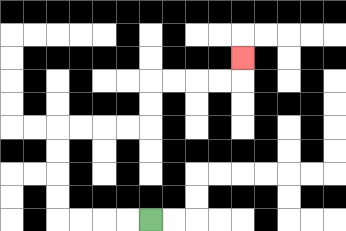{'start': '[6, 9]', 'end': '[10, 2]', 'path_directions': 'L,L,L,L,U,U,U,U,R,R,R,R,U,U,R,R,R,R,U', 'path_coordinates': '[[6, 9], [5, 9], [4, 9], [3, 9], [2, 9], [2, 8], [2, 7], [2, 6], [2, 5], [3, 5], [4, 5], [5, 5], [6, 5], [6, 4], [6, 3], [7, 3], [8, 3], [9, 3], [10, 3], [10, 2]]'}